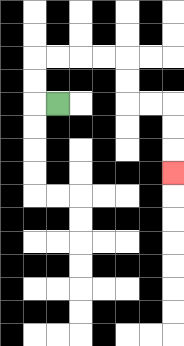{'start': '[2, 4]', 'end': '[7, 7]', 'path_directions': 'L,U,U,R,R,R,R,D,D,R,R,D,D,D', 'path_coordinates': '[[2, 4], [1, 4], [1, 3], [1, 2], [2, 2], [3, 2], [4, 2], [5, 2], [5, 3], [5, 4], [6, 4], [7, 4], [7, 5], [7, 6], [7, 7]]'}